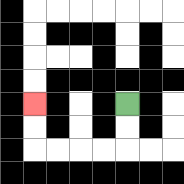{'start': '[5, 4]', 'end': '[1, 4]', 'path_directions': 'D,D,L,L,L,L,U,U', 'path_coordinates': '[[5, 4], [5, 5], [5, 6], [4, 6], [3, 6], [2, 6], [1, 6], [1, 5], [1, 4]]'}